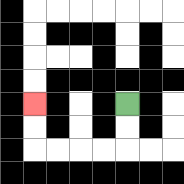{'start': '[5, 4]', 'end': '[1, 4]', 'path_directions': 'D,D,L,L,L,L,U,U', 'path_coordinates': '[[5, 4], [5, 5], [5, 6], [4, 6], [3, 6], [2, 6], [1, 6], [1, 5], [1, 4]]'}